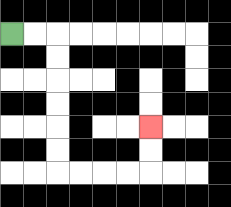{'start': '[0, 1]', 'end': '[6, 5]', 'path_directions': 'R,R,D,D,D,D,D,D,R,R,R,R,U,U', 'path_coordinates': '[[0, 1], [1, 1], [2, 1], [2, 2], [2, 3], [2, 4], [2, 5], [2, 6], [2, 7], [3, 7], [4, 7], [5, 7], [6, 7], [6, 6], [6, 5]]'}